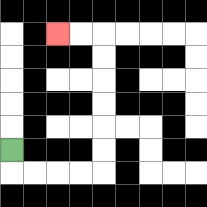{'start': '[0, 6]', 'end': '[2, 1]', 'path_directions': 'D,R,R,R,R,U,U,U,U,U,U,L,L', 'path_coordinates': '[[0, 6], [0, 7], [1, 7], [2, 7], [3, 7], [4, 7], [4, 6], [4, 5], [4, 4], [4, 3], [4, 2], [4, 1], [3, 1], [2, 1]]'}